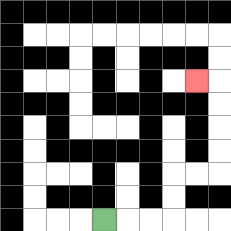{'start': '[4, 9]', 'end': '[8, 3]', 'path_directions': 'R,R,R,U,U,R,R,U,U,U,U,L', 'path_coordinates': '[[4, 9], [5, 9], [6, 9], [7, 9], [7, 8], [7, 7], [8, 7], [9, 7], [9, 6], [9, 5], [9, 4], [9, 3], [8, 3]]'}